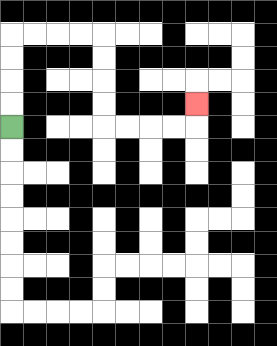{'start': '[0, 5]', 'end': '[8, 4]', 'path_directions': 'U,U,U,U,R,R,R,R,D,D,D,D,R,R,R,R,U', 'path_coordinates': '[[0, 5], [0, 4], [0, 3], [0, 2], [0, 1], [1, 1], [2, 1], [3, 1], [4, 1], [4, 2], [4, 3], [4, 4], [4, 5], [5, 5], [6, 5], [7, 5], [8, 5], [8, 4]]'}